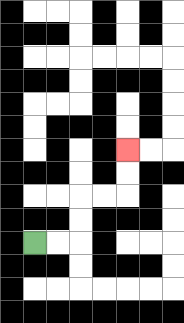{'start': '[1, 10]', 'end': '[5, 6]', 'path_directions': 'R,R,U,U,R,R,U,U', 'path_coordinates': '[[1, 10], [2, 10], [3, 10], [3, 9], [3, 8], [4, 8], [5, 8], [5, 7], [5, 6]]'}